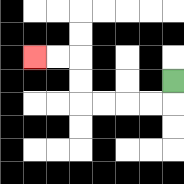{'start': '[7, 3]', 'end': '[1, 2]', 'path_directions': 'D,L,L,L,L,U,U,L,L', 'path_coordinates': '[[7, 3], [7, 4], [6, 4], [5, 4], [4, 4], [3, 4], [3, 3], [3, 2], [2, 2], [1, 2]]'}